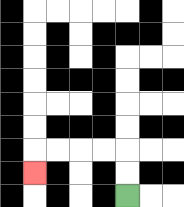{'start': '[5, 8]', 'end': '[1, 7]', 'path_directions': 'U,U,L,L,L,L,D', 'path_coordinates': '[[5, 8], [5, 7], [5, 6], [4, 6], [3, 6], [2, 6], [1, 6], [1, 7]]'}